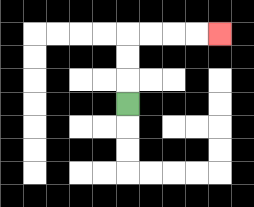{'start': '[5, 4]', 'end': '[9, 1]', 'path_directions': 'U,U,U,R,R,R,R', 'path_coordinates': '[[5, 4], [5, 3], [5, 2], [5, 1], [6, 1], [7, 1], [8, 1], [9, 1]]'}